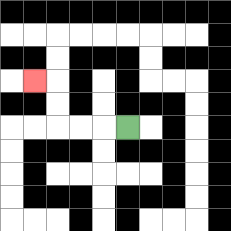{'start': '[5, 5]', 'end': '[1, 3]', 'path_directions': 'L,L,L,U,U,L', 'path_coordinates': '[[5, 5], [4, 5], [3, 5], [2, 5], [2, 4], [2, 3], [1, 3]]'}